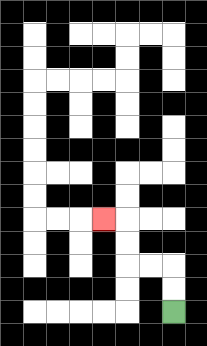{'start': '[7, 13]', 'end': '[4, 9]', 'path_directions': 'U,U,L,L,U,U,L', 'path_coordinates': '[[7, 13], [7, 12], [7, 11], [6, 11], [5, 11], [5, 10], [5, 9], [4, 9]]'}